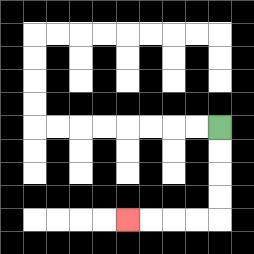{'start': '[9, 5]', 'end': '[5, 9]', 'path_directions': 'D,D,D,D,L,L,L,L', 'path_coordinates': '[[9, 5], [9, 6], [9, 7], [9, 8], [9, 9], [8, 9], [7, 9], [6, 9], [5, 9]]'}